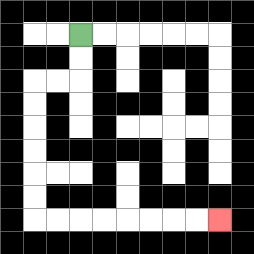{'start': '[3, 1]', 'end': '[9, 9]', 'path_directions': 'D,D,L,L,D,D,D,D,D,D,R,R,R,R,R,R,R,R', 'path_coordinates': '[[3, 1], [3, 2], [3, 3], [2, 3], [1, 3], [1, 4], [1, 5], [1, 6], [1, 7], [1, 8], [1, 9], [2, 9], [3, 9], [4, 9], [5, 9], [6, 9], [7, 9], [8, 9], [9, 9]]'}